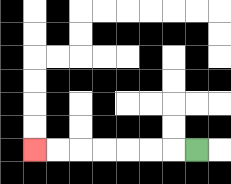{'start': '[8, 6]', 'end': '[1, 6]', 'path_directions': 'L,L,L,L,L,L,L', 'path_coordinates': '[[8, 6], [7, 6], [6, 6], [5, 6], [4, 6], [3, 6], [2, 6], [1, 6]]'}